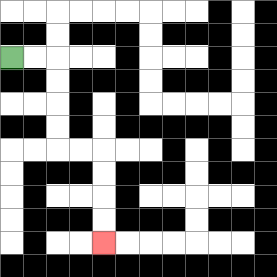{'start': '[0, 2]', 'end': '[4, 10]', 'path_directions': 'R,R,D,D,D,D,R,R,D,D,D,D', 'path_coordinates': '[[0, 2], [1, 2], [2, 2], [2, 3], [2, 4], [2, 5], [2, 6], [3, 6], [4, 6], [4, 7], [4, 8], [4, 9], [4, 10]]'}